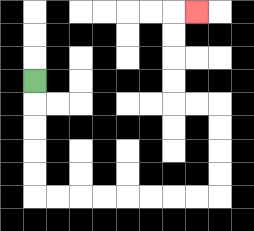{'start': '[1, 3]', 'end': '[8, 0]', 'path_directions': 'D,D,D,D,D,R,R,R,R,R,R,R,R,U,U,U,U,L,L,U,U,U,U,R', 'path_coordinates': '[[1, 3], [1, 4], [1, 5], [1, 6], [1, 7], [1, 8], [2, 8], [3, 8], [4, 8], [5, 8], [6, 8], [7, 8], [8, 8], [9, 8], [9, 7], [9, 6], [9, 5], [9, 4], [8, 4], [7, 4], [7, 3], [7, 2], [7, 1], [7, 0], [8, 0]]'}